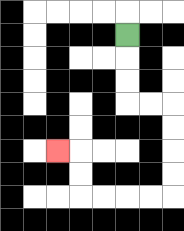{'start': '[5, 1]', 'end': '[2, 6]', 'path_directions': 'D,D,D,R,R,D,D,D,D,L,L,L,L,U,U,L', 'path_coordinates': '[[5, 1], [5, 2], [5, 3], [5, 4], [6, 4], [7, 4], [7, 5], [7, 6], [7, 7], [7, 8], [6, 8], [5, 8], [4, 8], [3, 8], [3, 7], [3, 6], [2, 6]]'}